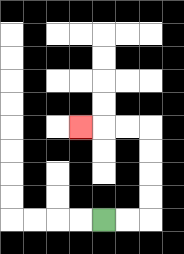{'start': '[4, 9]', 'end': '[3, 5]', 'path_directions': 'R,R,U,U,U,U,L,L,L', 'path_coordinates': '[[4, 9], [5, 9], [6, 9], [6, 8], [6, 7], [6, 6], [6, 5], [5, 5], [4, 5], [3, 5]]'}